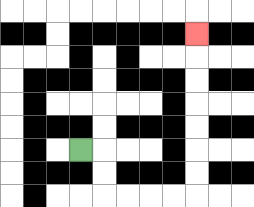{'start': '[3, 6]', 'end': '[8, 1]', 'path_directions': 'R,D,D,R,R,R,R,U,U,U,U,U,U,U', 'path_coordinates': '[[3, 6], [4, 6], [4, 7], [4, 8], [5, 8], [6, 8], [7, 8], [8, 8], [8, 7], [8, 6], [8, 5], [8, 4], [8, 3], [8, 2], [8, 1]]'}